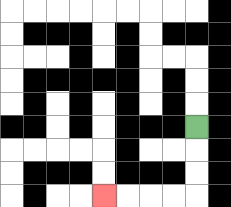{'start': '[8, 5]', 'end': '[4, 8]', 'path_directions': 'D,D,D,L,L,L,L', 'path_coordinates': '[[8, 5], [8, 6], [8, 7], [8, 8], [7, 8], [6, 8], [5, 8], [4, 8]]'}